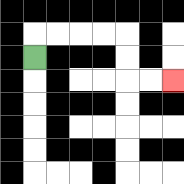{'start': '[1, 2]', 'end': '[7, 3]', 'path_directions': 'U,R,R,R,R,D,D,R,R', 'path_coordinates': '[[1, 2], [1, 1], [2, 1], [3, 1], [4, 1], [5, 1], [5, 2], [5, 3], [6, 3], [7, 3]]'}